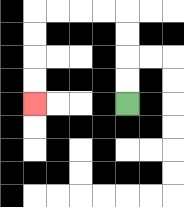{'start': '[5, 4]', 'end': '[1, 4]', 'path_directions': 'U,U,U,U,L,L,L,L,D,D,D,D', 'path_coordinates': '[[5, 4], [5, 3], [5, 2], [5, 1], [5, 0], [4, 0], [3, 0], [2, 0], [1, 0], [1, 1], [1, 2], [1, 3], [1, 4]]'}